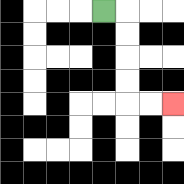{'start': '[4, 0]', 'end': '[7, 4]', 'path_directions': 'R,D,D,D,D,R,R', 'path_coordinates': '[[4, 0], [5, 0], [5, 1], [5, 2], [5, 3], [5, 4], [6, 4], [7, 4]]'}